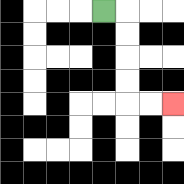{'start': '[4, 0]', 'end': '[7, 4]', 'path_directions': 'R,D,D,D,D,R,R', 'path_coordinates': '[[4, 0], [5, 0], [5, 1], [5, 2], [5, 3], [5, 4], [6, 4], [7, 4]]'}